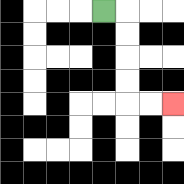{'start': '[4, 0]', 'end': '[7, 4]', 'path_directions': 'R,D,D,D,D,R,R', 'path_coordinates': '[[4, 0], [5, 0], [5, 1], [5, 2], [5, 3], [5, 4], [6, 4], [7, 4]]'}